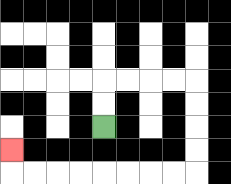{'start': '[4, 5]', 'end': '[0, 6]', 'path_directions': 'U,U,R,R,R,R,D,D,D,D,L,L,L,L,L,L,L,L,U', 'path_coordinates': '[[4, 5], [4, 4], [4, 3], [5, 3], [6, 3], [7, 3], [8, 3], [8, 4], [8, 5], [8, 6], [8, 7], [7, 7], [6, 7], [5, 7], [4, 7], [3, 7], [2, 7], [1, 7], [0, 7], [0, 6]]'}